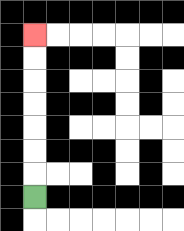{'start': '[1, 8]', 'end': '[1, 1]', 'path_directions': 'U,U,U,U,U,U,U', 'path_coordinates': '[[1, 8], [1, 7], [1, 6], [1, 5], [1, 4], [1, 3], [1, 2], [1, 1]]'}